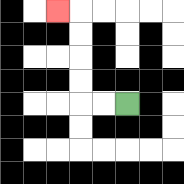{'start': '[5, 4]', 'end': '[2, 0]', 'path_directions': 'L,L,U,U,U,U,L', 'path_coordinates': '[[5, 4], [4, 4], [3, 4], [3, 3], [3, 2], [3, 1], [3, 0], [2, 0]]'}